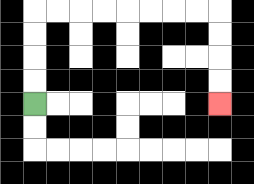{'start': '[1, 4]', 'end': '[9, 4]', 'path_directions': 'U,U,U,U,R,R,R,R,R,R,R,R,D,D,D,D', 'path_coordinates': '[[1, 4], [1, 3], [1, 2], [1, 1], [1, 0], [2, 0], [3, 0], [4, 0], [5, 0], [6, 0], [7, 0], [8, 0], [9, 0], [9, 1], [9, 2], [9, 3], [9, 4]]'}